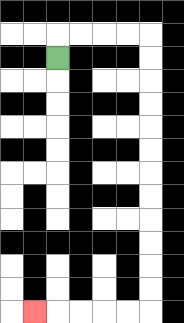{'start': '[2, 2]', 'end': '[1, 13]', 'path_directions': 'U,R,R,R,R,D,D,D,D,D,D,D,D,D,D,D,D,L,L,L,L,L', 'path_coordinates': '[[2, 2], [2, 1], [3, 1], [4, 1], [5, 1], [6, 1], [6, 2], [6, 3], [6, 4], [6, 5], [6, 6], [6, 7], [6, 8], [6, 9], [6, 10], [6, 11], [6, 12], [6, 13], [5, 13], [4, 13], [3, 13], [2, 13], [1, 13]]'}